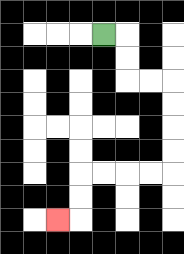{'start': '[4, 1]', 'end': '[2, 9]', 'path_directions': 'R,D,D,R,R,D,D,D,D,L,L,L,L,D,D,L', 'path_coordinates': '[[4, 1], [5, 1], [5, 2], [5, 3], [6, 3], [7, 3], [7, 4], [7, 5], [7, 6], [7, 7], [6, 7], [5, 7], [4, 7], [3, 7], [3, 8], [3, 9], [2, 9]]'}